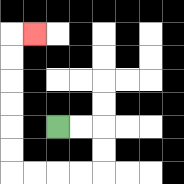{'start': '[2, 5]', 'end': '[1, 1]', 'path_directions': 'R,R,D,D,L,L,L,L,U,U,U,U,U,U,R', 'path_coordinates': '[[2, 5], [3, 5], [4, 5], [4, 6], [4, 7], [3, 7], [2, 7], [1, 7], [0, 7], [0, 6], [0, 5], [0, 4], [0, 3], [0, 2], [0, 1], [1, 1]]'}